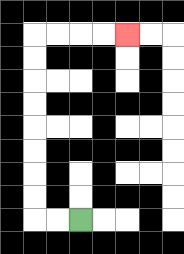{'start': '[3, 9]', 'end': '[5, 1]', 'path_directions': 'L,L,U,U,U,U,U,U,U,U,R,R,R,R', 'path_coordinates': '[[3, 9], [2, 9], [1, 9], [1, 8], [1, 7], [1, 6], [1, 5], [1, 4], [1, 3], [1, 2], [1, 1], [2, 1], [3, 1], [4, 1], [5, 1]]'}